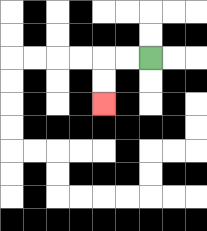{'start': '[6, 2]', 'end': '[4, 4]', 'path_directions': 'L,L,D,D', 'path_coordinates': '[[6, 2], [5, 2], [4, 2], [4, 3], [4, 4]]'}